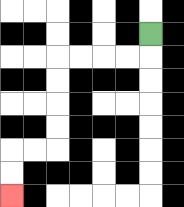{'start': '[6, 1]', 'end': '[0, 8]', 'path_directions': 'D,L,L,L,L,D,D,D,D,L,L,D,D', 'path_coordinates': '[[6, 1], [6, 2], [5, 2], [4, 2], [3, 2], [2, 2], [2, 3], [2, 4], [2, 5], [2, 6], [1, 6], [0, 6], [0, 7], [0, 8]]'}